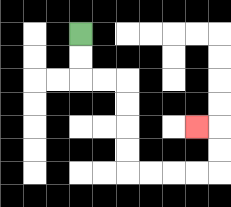{'start': '[3, 1]', 'end': '[8, 5]', 'path_directions': 'D,D,R,R,D,D,D,D,R,R,R,R,U,U,L', 'path_coordinates': '[[3, 1], [3, 2], [3, 3], [4, 3], [5, 3], [5, 4], [5, 5], [5, 6], [5, 7], [6, 7], [7, 7], [8, 7], [9, 7], [9, 6], [9, 5], [8, 5]]'}